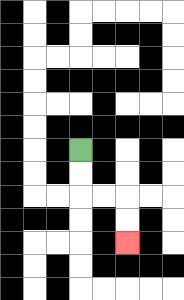{'start': '[3, 6]', 'end': '[5, 10]', 'path_directions': 'D,D,R,R,D,D', 'path_coordinates': '[[3, 6], [3, 7], [3, 8], [4, 8], [5, 8], [5, 9], [5, 10]]'}